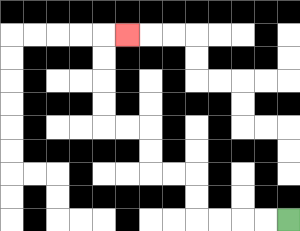{'start': '[12, 9]', 'end': '[5, 1]', 'path_directions': 'L,L,L,L,U,U,L,L,U,U,L,L,U,U,U,U,R', 'path_coordinates': '[[12, 9], [11, 9], [10, 9], [9, 9], [8, 9], [8, 8], [8, 7], [7, 7], [6, 7], [6, 6], [6, 5], [5, 5], [4, 5], [4, 4], [4, 3], [4, 2], [4, 1], [5, 1]]'}